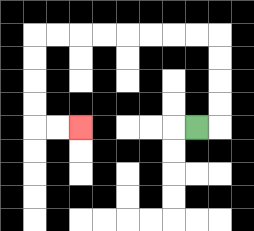{'start': '[8, 5]', 'end': '[3, 5]', 'path_directions': 'R,U,U,U,U,L,L,L,L,L,L,L,L,D,D,D,D,R,R', 'path_coordinates': '[[8, 5], [9, 5], [9, 4], [9, 3], [9, 2], [9, 1], [8, 1], [7, 1], [6, 1], [5, 1], [4, 1], [3, 1], [2, 1], [1, 1], [1, 2], [1, 3], [1, 4], [1, 5], [2, 5], [3, 5]]'}